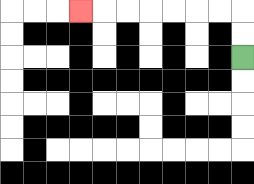{'start': '[10, 2]', 'end': '[3, 0]', 'path_directions': 'U,U,L,L,L,L,L,L,L', 'path_coordinates': '[[10, 2], [10, 1], [10, 0], [9, 0], [8, 0], [7, 0], [6, 0], [5, 0], [4, 0], [3, 0]]'}